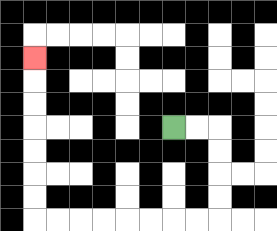{'start': '[7, 5]', 'end': '[1, 2]', 'path_directions': 'R,R,D,D,D,D,L,L,L,L,L,L,L,L,U,U,U,U,U,U,U', 'path_coordinates': '[[7, 5], [8, 5], [9, 5], [9, 6], [9, 7], [9, 8], [9, 9], [8, 9], [7, 9], [6, 9], [5, 9], [4, 9], [3, 9], [2, 9], [1, 9], [1, 8], [1, 7], [1, 6], [1, 5], [1, 4], [1, 3], [1, 2]]'}